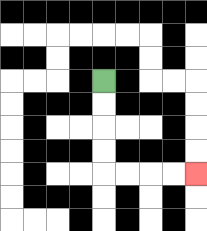{'start': '[4, 3]', 'end': '[8, 7]', 'path_directions': 'D,D,D,D,R,R,R,R', 'path_coordinates': '[[4, 3], [4, 4], [4, 5], [4, 6], [4, 7], [5, 7], [6, 7], [7, 7], [8, 7]]'}